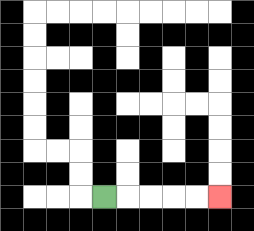{'start': '[4, 8]', 'end': '[9, 8]', 'path_directions': 'R,R,R,R,R', 'path_coordinates': '[[4, 8], [5, 8], [6, 8], [7, 8], [8, 8], [9, 8]]'}